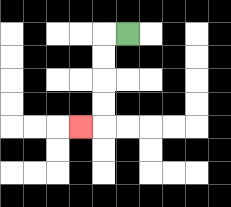{'start': '[5, 1]', 'end': '[3, 5]', 'path_directions': 'L,D,D,D,D,L', 'path_coordinates': '[[5, 1], [4, 1], [4, 2], [4, 3], [4, 4], [4, 5], [3, 5]]'}